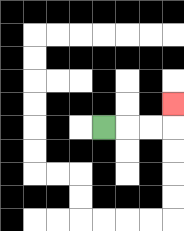{'start': '[4, 5]', 'end': '[7, 4]', 'path_directions': 'R,R,R,U', 'path_coordinates': '[[4, 5], [5, 5], [6, 5], [7, 5], [7, 4]]'}